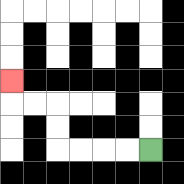{'start': '[6, 6]', 'end': '[0, 3]', 'path_directions': 'L,L,L,L,U,U,L,L,U', 'path_coordinates': '[[6, 6], [5, 6], [4, 6], [3, 6], [2, 6], [2, 5], [2, 4], [1, 4], [0, 4], [0, 3]]'}